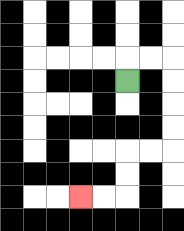{'start': '[5, 3]', 'end': '[3, 8]', 'path_directions': 'U,R,R,D,D,D,D,L,L,D,D,L,L', 'path_coordinates': '[[5, 3], [5, 2], [6, 2], [7, 2], [7, 3], [7, 4], [7, 5], [7, 6], [6, 6], [5, 6], [5, 7], [5, 8], [4, 8], [3, 8]]'}